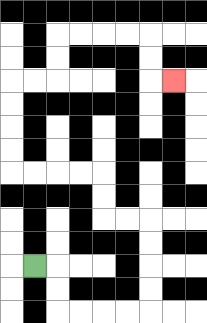{'start': '[1, 11]', 'end': '[7, 3]', 'path_directions': 'R,D,D,R,R,R,R,U,U,U,U,L,L,U,U,L,L,L,L,U,U,U,U,R,R,U,U,R,R,R,R,D,D,R', 'path_coordinates': '[[1, 11], [2, 11], [2, 12], [2, 13], [3, 13], [4, 13], [5, 13], [6, 13], [6, 12], [6, 11], [6, 10], [6, 9], [5, 9], [4, 9], [4, 8], [4, 7], [3, 7], [2, 7], [1, 7], [0, 7], [0, 6], [0, 5], [0, 4], [0, 3], [1, 3], [2, 3], [2, 2], [2, 1], [3, 1], [4, 1], [5, 1], [6, 1], [6, 2], [6, 3], [7, 3]]'}